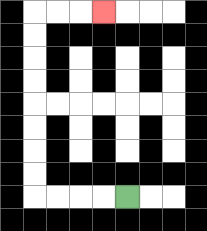{'start': '[5, 8]', 'end': '[4, 0]', 'path_directions': 'L,L,L,L,U,U,U,U,U,U,U,U,R,R,R', 'path_coordinates': '[[5, 8], [4, 8], [3, 8], [2, 8], [1, 8], [1, 7], [1, 6], [1, 5], [1, 4], [1, 3], [1, 2], [1, 1], [1, 0], [2, 0], [3, 0], [4, 0]]'}